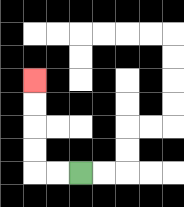{'start': '[3, 7]', 'end': '[1, 3]', 'path_directions': 'L,L,U,U,U,U', 'path_coordinates': '[[3, 7], [2, 7], [1, 7], [1, 6], [1, 5], [1, 4], [1, 3]]'}